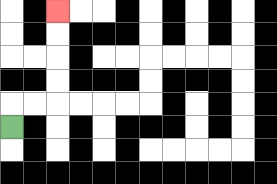{'start': '[0, 5]', 'end': '[2, 0]', 'path_directions': 'U,R,R,U,U,U,U', 'path_coordinates': '[[0, 5], [0, 4], [1, 4], [2, 4], [2, 3], [2, 2], [2, 1], [2, 0]]'}